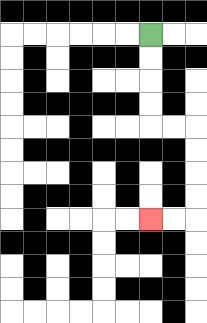{'start': '[6, 1]', 'end': '[6, 9]', 'path_directions': 'D,D,D,D,R,R,D,D,D,D,L,L', 'path_coordinates': '[[6, 1], [6, 2], [6, 3], [6, 4], [6, 5], [7, 5], [8, 5], [8, 6], [8, 7], [8, 8], [8, 9], [7, 9], [6, 9]]'}